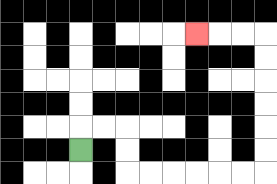{'start': '[3, 6]', 'end': '[8, 1]', 'path_directions': 'U,R,R,D,D,R,R,R,R,R,R,U,U,U,U,U,U,L,L,L', 'path_coordinates': '[[3, 6], [3, 5], [4, 5], [5, 5], [5, 6], [5, 7], [6, 7], [7, 7], [8, 7], [9, 7], [10, 7], [11, 7], [11, 6], [11, 5], [11, 4], [11, 3], [11, 2], [11, 1], [10, 1], [9, 1], [8, 1]]'}